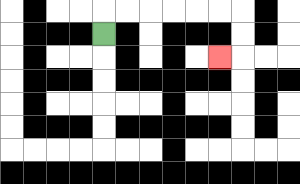{'start': '[4, 1]', 'end': '[9, 2]', 'path_directions': 'U,R,R,R,R,R,R,D,D,L', 'path_coordinates': '[[4, 1], [4, 0], [5, 0], [6, 0], [7, 0], [8, 0], [9, 0], [10, 0], [10, 1], [10, 2], [9, 2]]'}